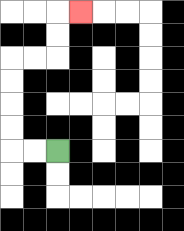{'start': '[2, 6]', 'end': '[3, 0]', 'path_directions': 'L,L,U,U,U,U,R,R,U,U,R', 'path_coordinates': '[[2, 6], [1, 6], [0, 6], [0, 5], [0, 4], [0, 3], [0, 2], [1, 2], [2, 2], [2, 1], [2, 0], [3, 0]]'}